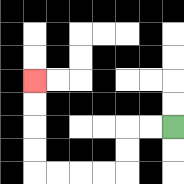{'start': '[7, 5]', 'end': '[1, 3]', 'path_directions': 'L,L,D,D,L,L,L,L,U,U,U,U', 'path_coordinates': '[[7, 5], [6, 5], [5, 5], [5, 6], [5, 7], [4, 7], [3, 7], [2, 7], [1, 7], [1, 6], [1, 5], [1, 4], [1, 3]]'}